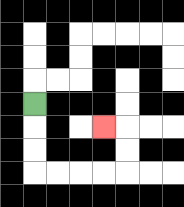{'start': '[1, 4]', 'end': '[4, 5]', 'path_directions': 'D,D,D,R,R,R,R,U,U,L', 'path_coordinates': '[[1, 4], [1, 5], [1, 6], [1, 7], [2, 7], [3, 7], [4, 7], [5, 7], [5, 6], [5, 5], [4, 5]]'}